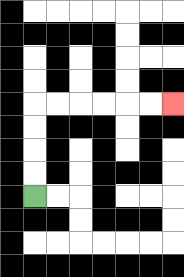{'start': '[1, 8]', 'end': '[7, 4]', 'path_directions': 'U,U,U,U,R,R,R,R,R,R', 'path_coordinates': '[[1, 8], [1, 7], [1, 6], [1, 5], [1, 4], [2, 4], [3, 4], [4, 4], [5, 4], [6, 4], [7, 4]]'}